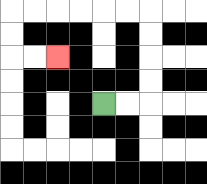{'start': '[4, 4]', 'end': '[2, 2]', 'path_directions': 'R,R,U,U,U,U,L,L,L,L,L,L,D,D,R,R', 'path_coordinates': '[[4, 4], [5, 4], [6, 4], [6, 3], [6, 2], [6, 1], [6, 0], [5, 0], [4, 0], [3, 0], [2, 0], [1, 0], [0, 0], [0, 1], [0, 2], [1, 2], [2, 2]]'}